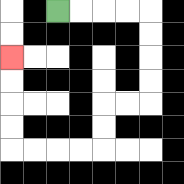{'start': '[2, 0]', 'end': '[0, 2]', 'path_directions': 'R,R,R,R,D,D,D,D,L,L,D,D,L,L,L,L,U,U,U,U', 'path_coordinates': '[[2, 0], [3, 0], [4, 0], [5, 0], [6, 0], [6, 1], [6, 2], [6, 3], [6, 4], [5, 4], [4, 4], [4, 5], [4, 6], [3, 6], [2, 6], [1, 6], [0, 6], [0, 5], [0, 4], [0, 3], [0, 2]]'}